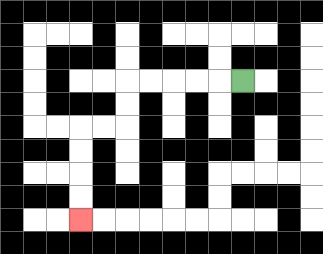{'start': '[10, 3]', 'end': '[3, 9]', 'path_directions': 'L,L,L,L,L,D,D,L,L,D,D,D,D', 'path_coordinates': '[[10, 3], [9, 3], [8, 3], [7, 3], [6, 3], [5, 3], [5, 4], [5, 5], [4, 5], [3, 5], [3, 6], [3, 7], [3, 8], [3, 9]]'}